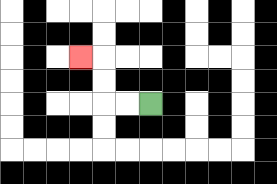{'start': '[6, 4]', 'end': '[3, 2]', 'path_directions': 'L,L,U,U,L', 'path_coordinates': '[[6, 4], [5, 4], [4, 4], [4, 3], [4, 2], [3, 2]]'}